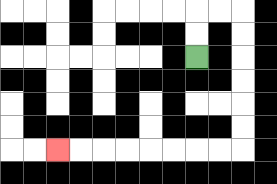{'start': '[8, 2]', 'end': '[2, 6]', 'path_directions': 'U,U,R,R,D,D,D,D,D,D,L,L,L,L,L,L,L,L', 'path_coordinates': '[[8, 2], [8, 1], [8, 0], [9, 0], [10, 0], [10, 1], [10, 2], [10, 3], [10, 4], [10, 5], [10, 6], [9, 6], [8, 6], [7, 6], [6, 6], [5, 6], [4, 6], [3, 6], [2, 6]]'}